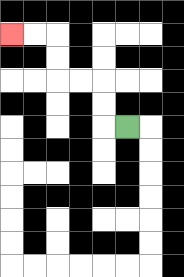{'start': '[5, 5]', 'end': '[0, 1]', 'path_directions': 'L,U,U,L,L,U,U,L,L', 'path_coordinates': '[[5, 5], [4, 5], [4, 4], [4, 3], [3, 3], [2, 3], [2, 2], [2, 1], [1, 1], [0, 1]]'}